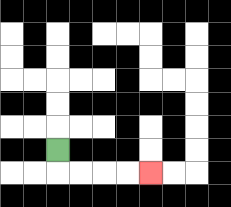{'start': '[2, 6]', 'end': '[6, 7]', 'path_directions': 'D,R,R,R,R', 'path_coordinates': '[[2, 6], [2, 7], [3, 7], [4, 7], [5, 7], [6, 7]]'}